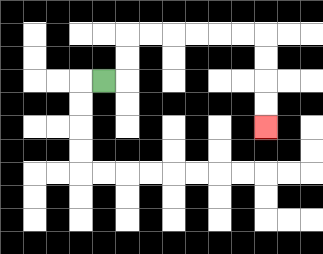{'start': '[4, 3]', 'end': '[11, 5]', 'path_directions': 'R,U,U,R,R,R,R,R,R,D,D,D,D', 'path_coordinates': '[[4, 3], [5, 3], [5, 2], [5, 1], [6, 1], [7, 1], [8, 1], [9, 1], [10, 1], [11, 1], [11, 2], [11, 3], [11, 4], [11, 5]]'}